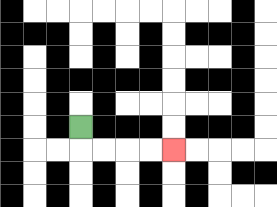{'start': '[3, 5]', 'end': '[7, 6]', 'path_directions': 'D,R,R,R,R', 'path_coordinates': '[[3, 5], [3, 6], [4, 6], [5, 6], [6, 6], [7, 6]]'}